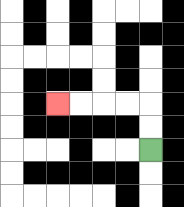{'start': '[6, 6]', 'end': '[2, 4]', 'path_directions': 'U,U,L,L,L,L', 'path_coordinates': '[[6, 6], [6, 5], [6, 4], [5, 4], [4, 4], [3, 4], [2, 4]]'}